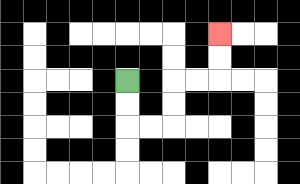{'start': '[5, 3]', 'end': '[9, 1]', 'path_directions': 'D,D,R,R,U,U,R,R,U,U', 'path_coordinates': '[[5, 3], [5, 4], [5, 5], [6, 5], [7, 5], [7, 4], [7, 3], [8, 3], [9, 3], [9, 2], [9, 1]]'}